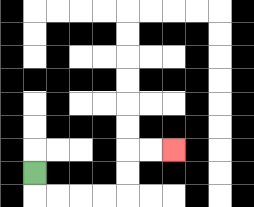{'start': '[1, 7]', 'end': '[7, 6]', 'path_directions': 'D,R,R,R,R,U,U,R,R', 'path_coordinates': '[[1, 7], [1, 8], [2, 8], [3, 8], [4, 8], [5, 8], [5, 7], [5, 6], [6, 6], [7, 6]]'}